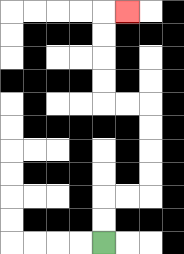{'start': '[4, 10]', 'end': '[5, 0]', 'path_directions': 'U,U,R,R,U,U,U,U,L,L,U,U,U,U,R', 'path_coordinates': '[[4, 10], [4, 9], [4, 8], [5, 8], [6, 8], [6, 7], [6, 6], [6, 5], [6, 4], [5, 4], [4, 4], [4, 3], [4, 2], [4, 1], [4, 0], [5, 0]]'}